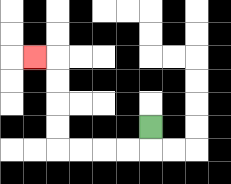{'start': '[6, 5]', 'end': '[1, 2]', 'path_directions': 'D,L,L,L,L,U,U,U,U,L', 'path_coordinates': '[[6, 5], [6, 6], [5, 6], [4, 6], [3, 6], [2, 6], [2, 5], [2, 4], [2, 3], [2, 2], [1, 2]]'}